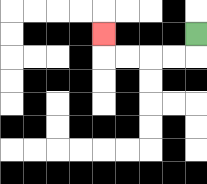{'start': '[8, 1]', 'end': '[4, 1]', 'path_directions': 'D,L,L,L,L,U', 'path_coordinates': '[[8, 1], [8, 2], [7, 2], [6, 2], [5, 2], [4, 2], [4, 1]]'}